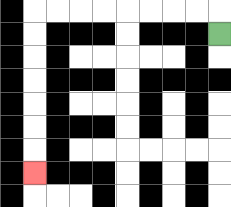{'start': '[9, 1]', 'end': '[1, 7]', 'path_directions': 'U,L,L,L,L,L,L,L,L,D,D,D,D,D,D,D', 'path_coordinates': '[[9, 1], [9, 0], [8, 0], [7, 0], [6, 0], [5, 0], [4, 0], [3, 0], [2, 0], [1, 0], [1, 1], [1, 2], [1, 3], [1, 4], [1, 5], [1, 6], [1, 7]]'}